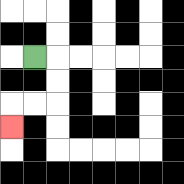{'start': '[1, 2]', 'end': '[0, 5]', 'path_directions': 'R,D,D,L,L,D', 'path_coordinates': '[[1, 2], [2, 2], [2, 3], [2, 4], [1, 4], [0, 4], [0, 5]]'}